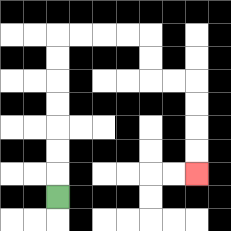{'start': '[2, 8]', 'end': '[8, 7]', 'path_directions': 'U,U,U,U,U,U,U,R,R,R,R,D,D,R,R,D,D,D,D', 'path_coordinates': '[[2, 8], [2, 7], [2, 6], [2, 5], [2, 4], [2, 3], [2, 2], [2, 1], [3, 1], [4, 1], [5, 1], [6, 1], [6, 2], [6, 3], [7, 3], [8, 3], [8, 4], [8, 5], [8, 6], [8, 7]]'}